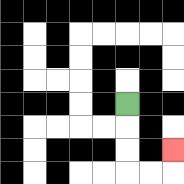{'start': '[5, 4]', 'end': '[7, 6]', 'path_directions': 'D,D,D,R,R,U', 'path_coordinates': '[[5, 4], [5, 5], [5, 6], [5, 7], [6, 7], [7, 7], [7, 6]]'}